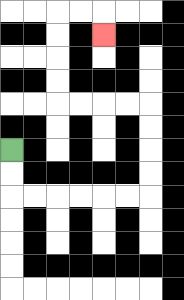{'start': '[0, 6]', 'end': '[4, 1]', 'path_directions': 'D,D,R,R,R,R,R,R,U,U,U,U,L,L,L,L,U,U,U,U,R,R,D', 'path_coordinates': '[[0, 6], [0, 7], [0, 8], [1, 8], [2, 8], [3, 8], [4, 8], [5, 8], [6, 8], [6, 7], [6, 6], [6, 5], [6, 4], [5, 4], [4, 4], [3, 4], [2, 4], [2, 3], [2, 2], [2, 1], [2, 0], [3, 0], [4, 0], [4, 1]]'}